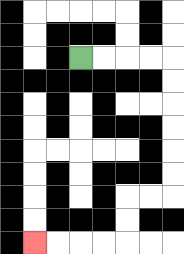{'start': '[3, 2]', 'end': '[1, 10]', 'path_directions': 'R,R,R,R,D,D,D,D,D,D,L,L,D,D,L,L,L,L', 'path_coordinates': '[[3, 2], [4, 2], [5, 2], [6, 2], [7, 2], [7, 3], [7, 4], [7, 5], [7, 6], [7, 7], [7, 8], [6, 8], [5, 8], [5, 9], [5, 10], [4, 10], [3, 10], [2, 10], [1, 10]]'}